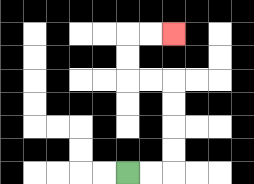{'start': '[5, 7]', 'end': '[7, 1]', 'path_directions': 'R,R,U,U,U,U,L,L,U,U,R,R', 'path_coordinates': '[[5, 7], [6, 7], [7, 7], [7, 6], [7, 5], [7, 4], [7, 3], [6, 3], [5, 3], [5, 2], [5, 1], [6, 1], [7, 1]]'}